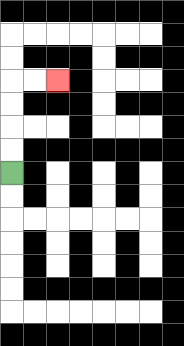{'start': '[0, 7]', 'end': '[2, 3]', 'path_directions': 'U,U,U,U,R,R', 'path_coordinates': '[[0, 7], [0, 6], [0, 5], [0, 4], [0, 3], [1, 3], [2, 3]]'}